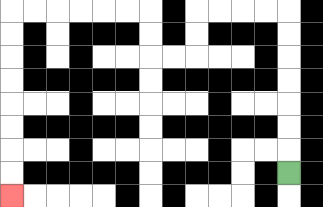{'start': '[12, 7]', 'end': '[0, 8]', 'path_directions': 'U,U,U,U,U,U,U,L,L,L,L,D,D,L,L,U,U,L,L,L,L,L,L,D,D,D,D,D,D,D,D', 'path_coordinates': '[[12, 7], [12, 6], [12, 5], [12, 4], [12, 3], [12, 2], [12, 1], [12, 0], [11, 0], [10, 0], [9, 0], [8, 0], [8, 1], [8, 2], [7, 2], [6, 2], [6, 1], [6, 0], [5, 0], [4, 0], [3, 0], [2, 0], [1, 0], [0, 0], [0, 1], [0, 2], [0, 3], [0, 4], [0, 5], [0, 6], [0, 7], [0, 8]]'}